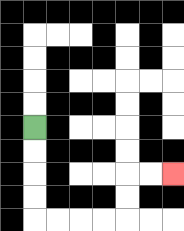{'start': '[1, 5]', 'end': '[7, 7]', 'path_directions': 'D,D,D,D,R,R,R,R,U,U,R,R', 'path_coordinates': '[[1, 5], [1, 6], [1, 7], [1, 8], [1, 9], [2, 9], [3, 9], [4, 9], [5, 9], [5, 8], [5, 7], [6, 7], [7, 7]]'}